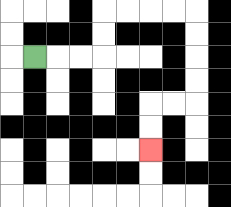{'start': '[1, 2]', 'end': '[6, 6]', 'path_directions': 'R,R,R,U,U,R,R,R,R,D,D,D,D,L,L,D,D', 'path_coordinates': '[[1, 2], [2, 2], [3, 2], [4, 2], [4, 1], [4, 0], [5, 0], [6, 0], [7, 0], [8, 0], [8, 1], [8, 2], [8, 3], [8, 4], [7, 4], [6, 4], [6, 5], [6, 6]]'}